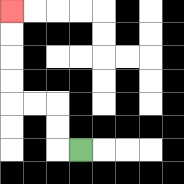{'start': '[3, 6]', 'end': '[0, 0]', 'path_directions': 'L,U,U,L,L,U,U,U,U', 'path_coordinates': '[[3, 6], [2, 6], [2, 5], [2, 4], [1, 4], [0, 4], [0, 3], [0, 2], [0, 1], [0, 0]]'}